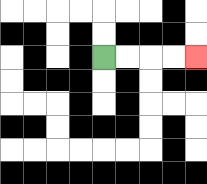{'start': '[4, 2]', 'end': '[8, 2]', 'path_directions': 'R,R,R,R', 'path_coordinates': '[[4, 2], [5, 2], [6, 2], [7, 2], [8, 2]]'}